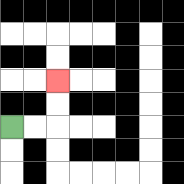{'start': '[0, 5]', 'end': '[2, 3]', 'path_directions': 'R,R,U,U', 'path_coordinates': '[[0, 5], [1, 5], [2, 5], [2, 4], [2, 3]]'}